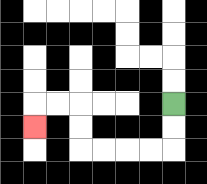{'start': '[7, 4]', 'end': '[1, 5]', 'path_directions': 'D,D,L,L,L,L,U,U,L,L,D', 'path_coordinates': '[[7, 4], [7, 5], [7, 6], [6, 6], [5, 6], [4, 6], [3, 6], [3, 5], [3, 4], [2, 4], [1, 4], [1, 5]]'}